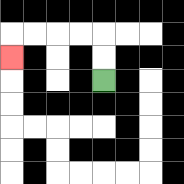{'start': '[4, 3]', 'end': '[0, 2]', 'path_directions': 'U,U,L,L,L,L,D', 'path_coordinates': '[[4, 3], [4, 2], [4, 1], [3, 1], [2, 1], [1, 1], [0, 1], [0, 2]]'}